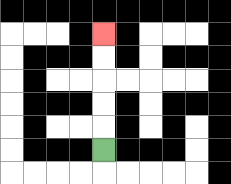{'start': '[4, 6]', 'end': '[4, 1]', 'path_directions': 'U,U,U,U,U', 'path_coordinates': '[[4, 6], [4, 5], [4, 4], [4, 3], [4, 2], [4, 1]]'}